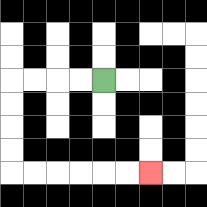{'start': '[4, 3]', 'end': '[6, 7]', 'path_directions': 'L,L,L,L,D,D,D,D,R,R,R,R,R,R', 'path_coordinates': '[[4, 3], [3, 3], [2, 3], [1, 3], [0, 3], [0, 4], [0, 5], [0, 6], [0, 7], [1, 7], [2, 7], [3, 7], [4, 7], [5, 7], [6, 7]]'}